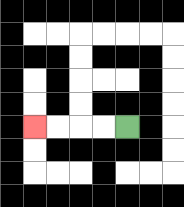{'start': '[5, 5]', 'end': '[1, 5]', 'path_directions': 'L,L,L,L', 'path_coordinates': '[[5, 5], [4, 5], [3, 5], [2, 5], [1, 5]]'}